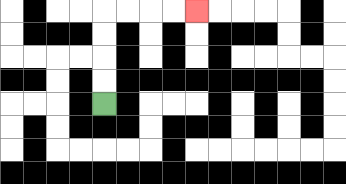{'start': '[4, 4]', 'end': '[8, 0]', 'path_directions': 'U,U,U,U,R,R,R,R', 'path_coordinates': '[[4, 4], [4, 3], [4, 2], [4, 1], [4, 0], [5, 0], [6, 0], [7, 0], [8, 0]]'}